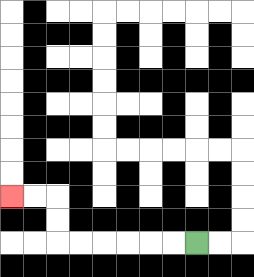{'start': '[8, 10]', 'end': '[0, 8]', 'path_directions': 'L,L,L,L,L,L,U,U,L,L', 'path_coordinates': '[[8, 10], [7, 10], [6, 10], [5, 10], [4, 10], [3, 10], [2, 10], [2, 9], [2, 8], [1, 8], [0, 8]]'}